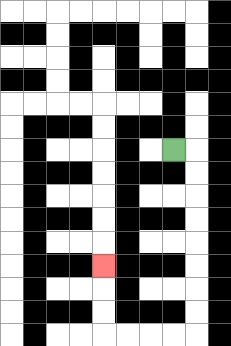{'start': '[7, 6]', 'end': '[4, 11]', 'path_directions': 'R,D,D,D,D,D,D,D,D,L,L,L,L,U,U,U', 'path_coordinates': '[[7, 6], [8, 6], [8, 7], [8, 8], [8, 9], [8, 10], [8, 11], [8, 12], [8, 13], [8, 14], [7, 14], [6, 14], [5, 14], [4, 14], [4, 13], [4, 12], [4, 11]]'}